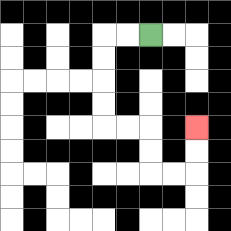{'start': '[6, 1]', 'end': '[8, 5]', 'path_directions': 'L,L,D,D,D,D,R,R,D,D,R,R,U,U', 'path_coordinates': '[[6, 1], [5, 1], [4, 1], [4, 2], [4, 3], [4, 4], [4, 5], [5, 5], [6, 5], [6, 6], [6, 7], [7, 7], [8, 7], [8, 6], [8, 5]]'}